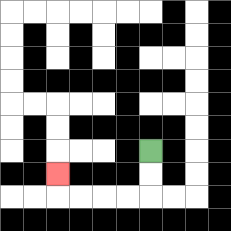{'start': '[6, 6]', 'end': '[2, 7]', 'path_directions': 'D,D,L,L,L,L,U', 'path_coordinates': '[[6, 6], [6, 7], [6, 8], [5, 8], [4, 8], [3, 8], [2, 8], [2, 7]]'}